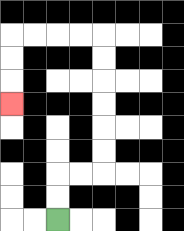{'start': '[2, 9]', 'end': '[0, 4]', 'path_directions': 'U,U,R,R,U,U,U,U,U,U,L,L,L,L,D,D,D', 'path_coordinates': '[[2, 9], [2, 8], [2, 7], [3, 7], [4, 7], [4, 6], [4, 5], [4, 4], [4, 3], [4, 2], [4, 1], [3, 1], [2, 1], [1, 1], [0, 1], [0, 2], [0, 3], [0, 4]]'}